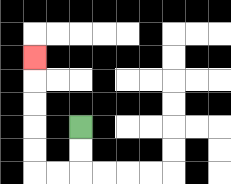{'start': '[3, 5]', 'end': '[1, 2]', 'path_directions': 'D,D,L,L,U,U,U,U,U', 'path_coordinates': '[[3, 5], [3, 6], [3, 7], [2, 7], [1, 7], [1, 6], [1, 5], [1, 4], [1, 3], [1, 2]]'}